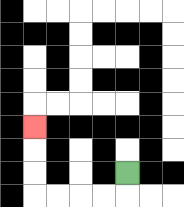{'start': '[5, 7]', 'end': '[1, 5]', 'path_directions': 'D,L,L,L,L,U,U,U', 'path_coordinates': '[[5, 7], [5, 8], [4, 8], [3, 8], [2, 8], [1, 8], [1, 7], [1, 6], [1, 5]]'}